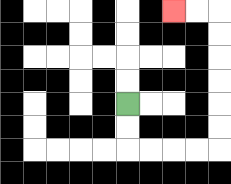{'start': '[5, 4]', 'end': '[7, 0]', 'path_directions': 'D,D,R,R,R,R,U,U,U,U,U,U,L,L', 'path_coordinates': '[[5, 4], [5, 5], [5, 6], [6, 6], [7, 6], [8, 6], [9, 6], [9, 5], [9, 4], [9, 3], [9, 2], [9, 1], [9, 0], [8, 0], [7, 0]]'}